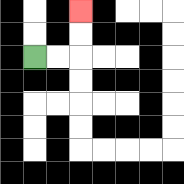{'start': '[1, 2]', 'end': '[3, 0]', 'path_directions': 'R,R,U,U', 'path_coordinates': '[[1, 2], [2, 2], [3, 2], [3, 1], [3, 0]]'}